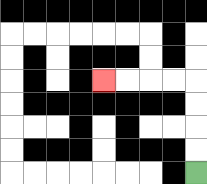{'start': '[8, 7]', 'end': '[4, 3]', 'path_directions': 'U,U,U,U,L,L,L,L', 'path_coordinates': '[[8, 7], [8, 6], [8, 5], [8, 4], [8, 3], [7, 3], [6, 3], [5, 3], [4, 3]]'}